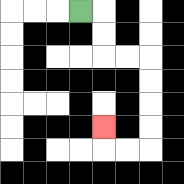{'start': '[3, 0]', 'end': '[4, 5]', 'path_directions': 'R,D,D,R,R,D,D,D,D,L,L,U', 'path_coordinates': '[[3, 0], [4, 0], [4, 1], [4, 2], [5, 2], [6, 2], [6, 3], [6, 4], [6, 5], [6, 6], [5, 6], [4, 6], [4, 5]]'}